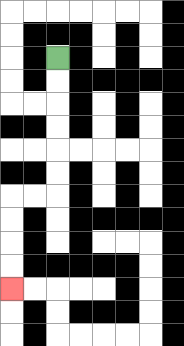{'start': '[2, 2]', 'end': '[0, 12]', 'path_directions': 'D,D,D,D,D,D,L,L,D,D,D,D', 'path_coordinates': '[[2, 2], [2, 3], [2, 4], [2, 5], [2, 6], [2, 7], [2, 8], [1, 8], [0, 8], [0, 9], [0, 10], [0, 11], [0, 12]]'}